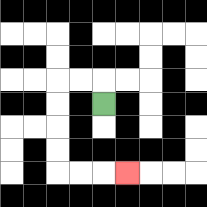{'start': '[4, 4]', 'end': '[5, 7]', 'path_directions': 'U,L,L,D,D,D,D,R,R,R', 'path_coordinates': '[[4, 4], [4, 3], [3, 3], [2, 3], [2, 4], [2, 5], [2, 6], [2, 7], [3, 7], [4, 7], [5, 7]]'}